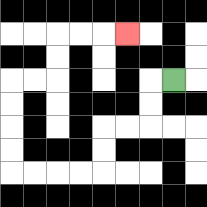{'start': '[7, 3]', 'end': '[5, 1]', 'path_directions': 'L,D,D,L,L,D,D,L,L,L,L,U,U,U,U,R,R,U,U,R,R,R', 'path_coordinates': '[[7, 3], [6, 3], [6, 4], [6, 5], [5, 5], [4, 5], [4, 6], [4, 7], [3, 7], [2, 7], [1, 7], [0, 7], [0, 6], [0, 5], [0, 4], [0, 3], [1, 3], [2, 3], [2, 2], [2, 1], [3, 1], [4, 1], [5, 1]]'}